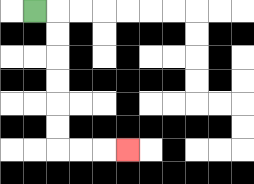{'start': '[1, 0]', 'end': '[5, 6]', 'path_directions': 'R,D,D,D,D,D,D,R,R,R', 'path_coordinates': '[[1, 0], [2, 0], [2, 1], [2, 2], [2, 3], [2, 4], [2, 5], [2, 6], [3, 6], [4, 6], [5, 6]]'}